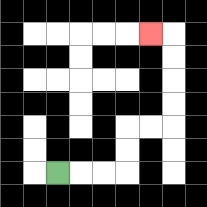{'start': '[2, 7]', 'end': '[6, 1]', 'path_directions': 'R,R,R,U,U,R,R,U,U,U,U,L', 'path_coordinates': '[[2, 7], [3, 7], [4, 7], [5, 7], [5, 6], [5, 5], [6, 5], [7, 5], [7, 4], [7, 3], [7, 2], [7, 1], [6, 1]]'}